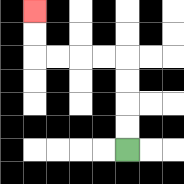{'start': '[5, 6]', 'end': '[1, 0]', 'path_directions': 'U,U,U,U,L,L,L,L,U,U', 'path_coordinates': '[[5, 6], [5, 5], [5, 4], [5, 3], [5, 2], [4, 2], [3, 2], [2, 2], [1, 2], [1, 1], [1, 0]]'}